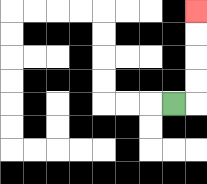{'start': '[7, 4]', 'end': '[8, 0]', 'path_directions': 'R,U,U,U,U', 'path_coordinates': '[[7, 4], [8, 4], [8, 3], [8, 2], [8, 1], [8, 0]]'}